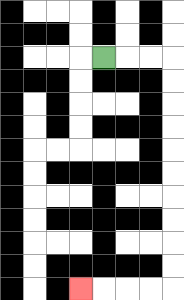{'start': '[4, 2]', 'end': '[3, 12]', 'path_directions': 'R,R,R,D,D,D,D,D,D,D,D,D,D,L,L,L,L', 'path_coordinates': '[[4, 2], [5, 2], [6, 2], [7, 2], [7, 3], [7, 4], [7, 5], [7, 6], [7, 7], [7, 8], [7, 9], [7, 10], [7, 11], [7, 12], [6, 12], [5, 12], [4, 12], [3, 12]]'}